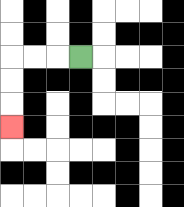{'start': '[3, 2]', 'end': '[0, 5]', 'path_directions': 'L,L,L,D,D,D', 'path_coordinates': '[[3, 2], [2, 2], [1, 2], [0, 2], [0, 3], [0, 4], [0, 5]]'}